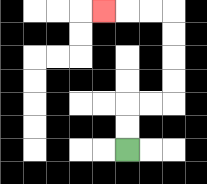{'start': '[5, 6]', 'end': '[4, 0]', 'path_directions': 'U,U,R,R,U,U,U,U,L,L,L', 'path_coordinates': '[[5, 6], [5, 5], [5, 4], [6, 4], [7, 4], [7, 3], [7, 2], [7, 1], [7, 0], [6, 0], [5, 0], [4, 0]]'}